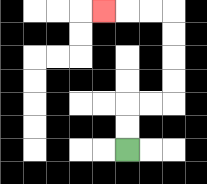{'start': '[5, 6]', 'end': '[4, 0]', 'path_directions': 'U,U,R,R,U,U,U,U,L,L,L', 'path_coordinates': '[[5, 6], [5, 5], [5, 4], [6, 4], [7, 4], [7, 3], [7, 2], [7, 1], [7, 0], [6, 0], [5, 0], [4, 0]]'}